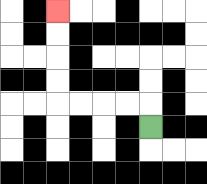{'start': '[6, 5]', 'end': '[2, 0]', 'path_directions': 'U,L,L,L,L,U,U,U,U', 'path_coordinates': '[[6, 5], [6, 4], [5, 4], [4, 4], [3, 4], [2, 4], [2, 3], [2, 2], [2, 1], [2, 0]]'}